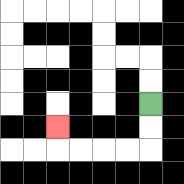{'start': '[6, 4]', 'end': '[2, 5]', 'path_directions': 'D,D,L,L,L,L,U', 'path_coordinates': '[[6, 4], [6, 5], [6, 6], [5, 6], [4, 6], [3, 6], [2, 6], [2, 5]]'}